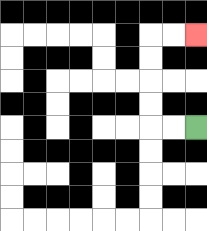{'start': '[8, 5]', 'end': '[8, 1]', 'path_directions': 'L,L,U,U,U,U,R,R', 'path_coordinates': '[[8, 5], [7, 5], [6, 5], [6, 4], [6, 3], [6, 2], [6, 1], [7, 1], [8, 1]]'}